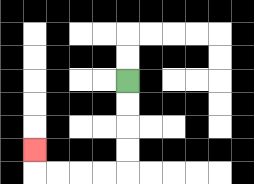{'start': '[5, 3]', 'end': '[1, 6]', 'path_directions': 'D,D,D,D,L,L,L,L,U', 'path_coordinates': '[[5, 3], [5, 4], [5, 5], [5, 6], [5, 7], [4, 7], [3, 7], [2, 7], [1, 7], [1, 6]]'}